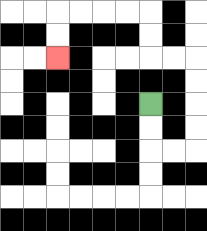{'start': '[6, 4]', 'end': '[2, 2]', 'path_directions': 'D,D,R,R,U,U,U,U,L,L,U,U,L,L,L,L,D,D', 'path_coordinates': '[[6, 4], [6, 5], [6, 6], [7, 6], [8, 6], [8, 5], [8, 4], [8, 3], [8, 2], [7, 2], [6, 2], [6, 1], [6, 0], [5, 0], [4, 0], [3, 0], [2, 0], [2, 1], [2, 2]]'}